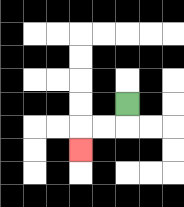{'start': '[5, 4]', 'end': '[3, 6]', 'path_directions': 'D,L,L,D', 'path_coordinates': '[[5, 4], [5, 5], [4, 5], [3, 5], [3, 6]]'}